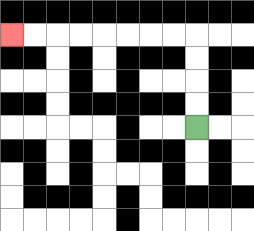{'start': '[8, 5]', 'end': '[0, 1]', 'path_directions': 'U,U,U,U,L,L,L,L,L,L,L,L', 'path_coordinates': '[[8, 5], [8, 4], [8, 3], [8, 2], [8, 1], [7, 1], [6, 1], [5, 1], [4, 1], [3, 1], [2, 1], [1, 1], [0, 1]]'}